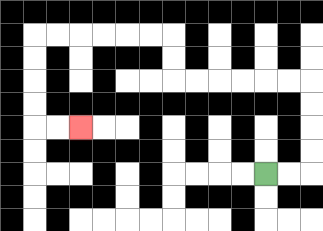{'start': '[11, 7]', 'end': '[3, 5]', 'path_directions': 'R,R,U,U,U,U,L,L,L,L,L,L,U,U,L,L,L,L,L,L,D,D,D,D,R,R', 'path_coordinates': '[[11, 7], [12, 7], [13, 7], [13, 6], [13, 5], [13, 4], [13, 3], [12, 3], [11, 3], [10, 3], [9, 3], [8, 3], [7, 3], [7, 2], [7, 1], [6, 1], [5, 1], [4, 1], [3, 1], [2, 1], [1, 1], [1, 2], [1, 3], [1, 4], [1, 5], [2, 5], [3, 5]]'}